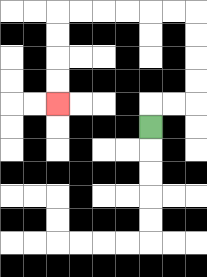{'start': '[6, 5]', 'end': '[2, 4]', 'path_directions': 'U,R,R,U,U,U,U,L,L,L,L,L,L,D,D,D,D', 'path_coordinates': '[[6, 5], [6, 4], [7, 4], [8, 4], [8, 3], [8, 2], [8, 1], [8, 0], [7, 0], [6, 0], [5, 0], [4, 0], [3, 0], [2, 0], [2, 1], [2, 2], [2, 3], [2, 4]]'}